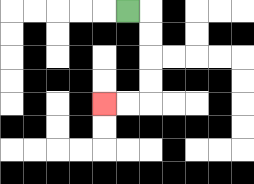{'start': '[5, 0]', 'end': '[4, 4]', 'path_directions': 'R,D,D,D,D,L,L', 'path_coordinates': '[[5, 0], [6, 0], [6, 1], [6, 2], [6, 3], [6, 4], [5, 4], [4, 4]]'}